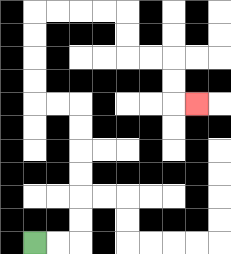{'start': '[1, 10]', 'end': '[8, 4]', 'path_directions': 'R,R,U,U,U,U,U,U,L,L,U,U,U,U,R,R,R,R,D,D,R,R,D,D,R', 'path_coordinates': '[[1, 10], [2, 10], [3, 10], [3, 9], [3, 8], [3, 7], [3, 6], [3, 5], [3, 4], [2, 4], [1, 4], [1, 3], [1, 2], [1, 1], [1, 0], [2, 0], [3, 0], [4, 0], [5, 0], [5, 1], [5, 2], [6, 2], [7, 2], [7, 3], [7, 4], [8, 4]]'}